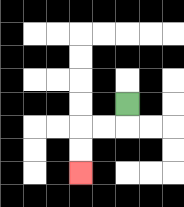{'start': '[5, 4]', 'end': '[3, 7]', 'path_directions': 'D,L,L,D,D', 'path_coordinates': '[[5, 4], [5, 5], [4, 5], [3, 5], [3, 6], [3, 7]]'}